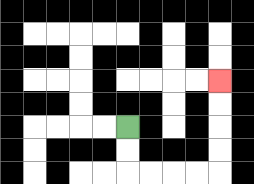{'start': '[5, 5]', 'end': '[9, 3]', 'path_directions': 'D,D,R,R,R,R,U,U,U,U', 'path_coordinates': '[[5, 5], [5, 6], [5, 7], [6, 7], [7, 7], [8, 7], [9, 7], [9, 6], [9, 5], [9, 4], [9, 3]]'}